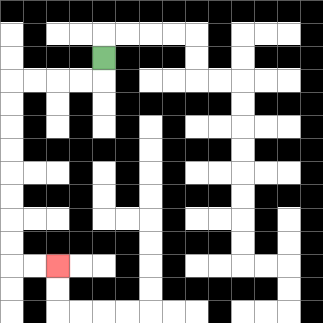{'start': '[4, 2]', 'end': '[2, 11]', 'path_directions': 'D,L,L,L,L,D,D,D,D,D,D,D,D,R,R', 'path_coordinates': '[[4, 2], [4, 3], [3, 3], [2, 3], [1, 3], [0, 3], [0, 4], [0, 5], [0, 6], [0, 7], [0, 8], [0, 9], [0, 10], [0, 11], [1, 11], [2, 11]]'}